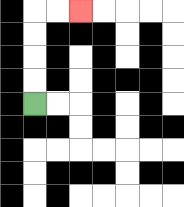{'start': '[1, 4]', 'end': '[3, 0]', 'path_directions': 'U,U,U,U,R,R', 'path_coordinates': '[[1, 4], [1, 3], [1, 2], [1, 1], [1, 0], [2, 0], [3, 0]]'}